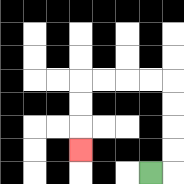{'start': '[6, 7]', 'end': '[3, 6]', 'path_directions': 'R,U,U,U,U,L,L,L,L,D,D,D', 'path_coordinates': '[[6, 7], [7, 7], [7, 6], [7, 5], [7, 4], [7, 3], [6, 3], [5, 3], [4, 3], [3, 3], [3, 4], [3, 5], [3, 6]]'}